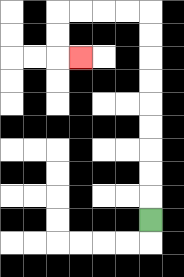{'start': '[6, 9]', 'end': '[3, 2]', 'path_directions': 'U,U,U,U,U,U,U,U,U,L,L,L,L,D,D,R', 'path_coordinates': '[[6, 9], [6, 8], [6, 7], [6, 6], [6, 5], [6, 4], [6, 3], [6, 2], [6, 1], [6, 0], [5, 0], [4, 0], [3, 0], [2, 0], [2, 1], [2, 2], [3, 2]]'}